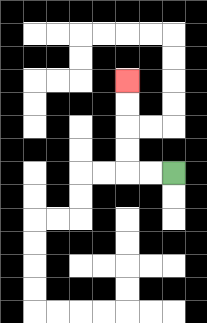{'start': '[7, 7]', 'end': '[5, 3]', 'path_directions': 'L,L,U,U,U,U', 'path_coordinates': '[[7, 7], [6, 7], [5, 7], [5, 6], [5, 5], [5, 4], [5, 3]]'}